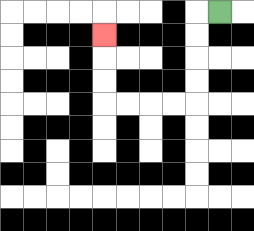{'start': '[9, 0]', 'end': '[4, 1]', 'path_directions': 'L,D,D,D,D,L,L,L,L,U,U,U', 'path_coordinates': '[[9, 0], [8, 0], [8, 1], [8, 2], [8, 3], [8, 4], [7, 4], [6, 4], [5, 4], [4, 4], [4, 3], [4, 2], [4, 1]]'}